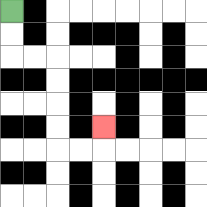{'start': '[0, 0]', 'end': '[4, 5]', 'path_directions': 'D,D,R,R,D,D,D,D,R,R,U', 'path_coordinates': '[[0, 0], [0, 1], [0, 2], [1, 2], [2, 2], [2, 3], [2, 4], [2, 5], [2, 6], [3, 6], [4, 6], [4, 5]]'}